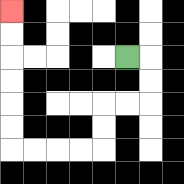{'start': '[5, 2]', 'end': '[0, 0]', 'path_directions': 'R,D,D,L,L,D,D,L,L,L,L,U,U,U,U,U,U', 'path_coordinates': '[[5, 2], [6, 2], [6, 3], [6, 4], [5, 4], [4, 4], [4, 5], [4, 6], [3, 6], [2, 6], [1, 6], [0, 6], [0, 5], [0, 4], [0, 3], [0, 2], [0, 1], [0, 0]]'}